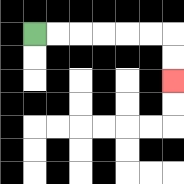{'start': '[1, 1]', 'end': '[7, 3]', 'path_directions': 'R,R,R,R,R,R,D,D', 'path_coordinates': '[[1, 1], [2, 1], [3, 1], [4, 1], [5, 1], [6, 1], [7, 1], [7, 2], [7, 3]]'}